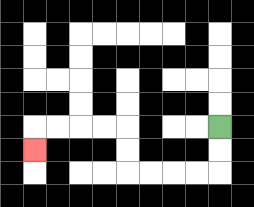{'start': '[9, 5]', 'end': '[1, 6]', 'path_directions': 'D,D,L,L,L,L,U,U,L,L,L,L,D', 'path_coordinates': '[[9, 5], [9, 6], [9, 7], [8, 7], [7, 7], [6, 7], [5, 7], [5, 6], [5, 5], [4, 5], [3, 5], [2, 5], [1, 5], [1, 6]]'}